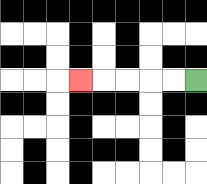{'start': '[8, 3]', 'end': '[3, 3]', 'path_directions': 'L,L,L,L,L', 'path_coordinates': '[[8, 3], [7, 3], [6, 3], [5, 3], [4, 3], [3, 3]]'}